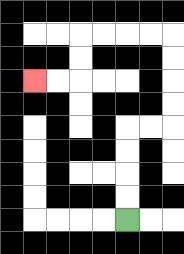{'start': '[5, 9]', 'end': '[1, 3]', 'path_directions': 'U,U,U,U,R,R,U,U,U,U,L,L,L,L,D,D,L,L', 'path_coordinates': '[[5, 9], [5, 8], [5, 7], [5, 6], [5, 5], [6, 5], [7, 5], [7, 4], [7, 3], [7, 2], [7, 1], [6, 1], [5, 1], [4, 1], [3, 1], [3, 2], [3, 3], [2, 3], [1, 3]]'}